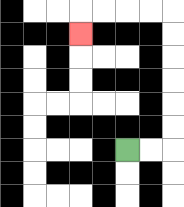{'start': '[5, 6]', 'end': '[3, 1]', 'path_directions': 'R,R,U,U,U,U,U,U,L,L,L,L,D', 'path_coordinates': '[[5, 6], [6, 6], [7, 6], [7, 5], [7, 4], [7, 3], [7, 2], [7, 1], [7, 0], [6, 0], [5, 0], [4, 0], [3, 0], [3, 1]]'}